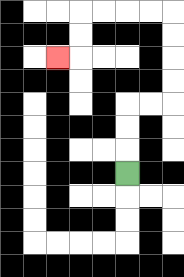{'start': '[5, 7]', 'end': '[2, 2]', 'path_directions': 'U,U,U,R,R,U,U,U,U,L,L,L,L,D,D,L', 'path_coordinates': '[[5, 7], [5, 6], [5, 5], [5, 4], [6, 4], [7, 4], [7, 3], [7, 2], [7, 1], [7, 0], [6, 0], [5, 0], [4, 0], [3, 0], [3, 1], [3, 2], [2, 2]]'}